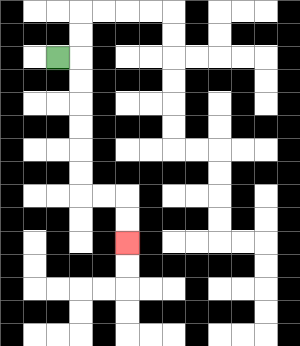{'start': '[2, 2]', 'end': '[5, 10]', 'path_directions': 'R,D,D,D,D,D,D,R,R,D,D', 'path_coordinates': '[[2, 2], [3, 2], [3, 3], [3, 4], [3, 5], [3, 6], [3, 7], [3, 8], [4, 8], [5, 8], [5, 9], [5, 10]]'}